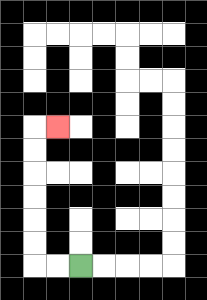{'start': '[3, 11]', 'end': '[2, 5]', 'path_directions': 'L,L,U,U,U,U,U,U,R', 'path_coordinates': '[[3, 11], [2, 11], [1, 11], [1, 10], [1, 9], [1, 8], [1, 7], [1, 6], [1, 5], [2, 5]]'}